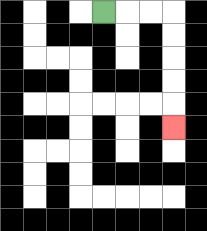{'start': '[4, 0]', 'end': '[7, 5]', 'path_directions': 'R,R,R,D,D,D,D,D', 'path_coordinates': '[[4, 0], [5, 0], [6, 0], [7, 0], [7, 1], [7, 2], [7, 3], [7, 4], [7, 5]]'}